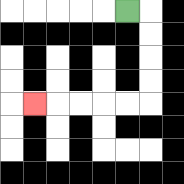{'start': '[5, 0]', 'end': '[1, 4]', 'path_directions': 'R,D,D,D,D,L,L,L,L,L', 'path_coordinates': '[[5, 0], [6, 0], [6, 1], [6, 2], [6, 3], [6, 4], [5, 4], [4, 4], [3, 4], [2, 4], [1, 4]]'}